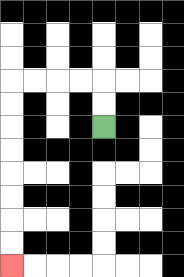{'start': '[4, 5]', 'end': '[0, 11]', 'path_directions': 'U,U,L,L,L,L,D,D,D,D,D,D,D,D', 'path_coordinates': '[[4, 5], [4, 4], [4, 3], [3, 3], [2, 3], [1, 3], [0, 3], [0, 4], [0, 5], [0, 6], [0, 7], [0, 8], [0, 9], [0, 10], [0, 11]]'}